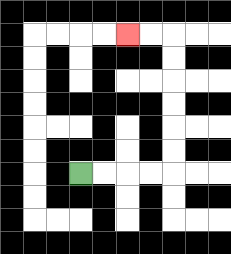{'start': '[3, 7]', 'end': '[5, 1]', 'path_directions': 'R,R,R,R,U,U,U,U,U,U,L,L', 'path_coordinates': '[[3, 7], [4, 7], [5, 7], [6, 7], [7, 7], [7, 6], [7, 5], [7, 4], [7, 3], [7, 2], [7, 1], [6, 1], [5, 1]]'}